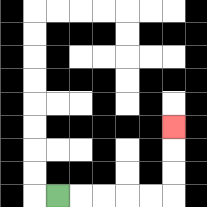{'start': '[2, 8]', 'end': '[7, 5]', 'path_directions': 'R,R,R,R,R,U,U,U', 'path_coordinates': '[[2, 8], [3, 8], [4, 8], [5, 8], [6, 8], [7, 8], [7, 7], [7, 6], [7, 5]]'}